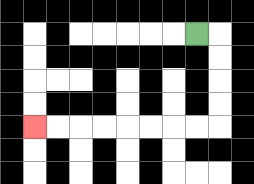{'start': '[8, 1]', 'end': '[1, 5]', 'path_directions': 'R,D,D,D,D,L,L,L,L,L,L,L,L', 'path_coordinates': '[[8, 1], [9, 1], [9, 2], [9, 3], [9, 4], [9, 5], [8, 5], [7, 5], [6, 5], [5, 5], [4, 5], [3, 5], [2, 5], [1, 5]]'}